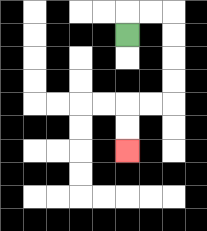{'start': '[5, 1]', 'end': '[5, 6]', 'path_directions': 'U,R,R,D,D,D,D,L,L,D,D', 'path_coordinates': '[[5, 1], [5, 0], [6, 0], [7, 0], [7, 1], [7, 2], [7, 3], [7, 4], [6, 4], [5, 4], [5, 5], [5, 6]]'}